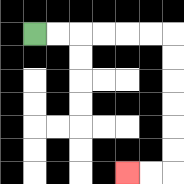{'start': '[1, 1]', 'end': '[5, 7]', 'path_directions': 'R,R,R,R,R,R,D,D,D,D,D,D,L,L', 'path_coordinates': '[[1, 1], [2, 1], [3, 1], [4, 1], [5, 1], [6, 1], [7, 1], [7, 2], [7, 3], [7, 4], [7, 5], [7, 6], [7, 7], [6, 7], [5, 7]]'}